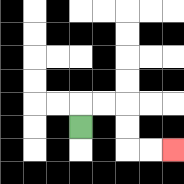{'start': '[3, 5]', 'end': '[7, 6]', 'path_directions': 'U,R,R,D,D,R,R', 'path_coordinates': '[[3, 5], [3, 4], [4, 4], [5, 4], [5, 5], [5, 6], [6, 6], [7, 6]]'}